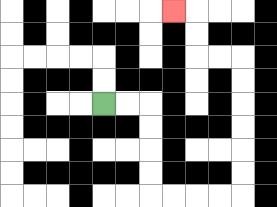{'start': '[4, 4]', 'end': '[7, 0]', 'path_directions': 'R,R,D,D,D,D,R,R,R,R,U,U,U,U,U,U,L,L,U,U,L', 'path_coordinates': '[[4, 4], [5, 4], [6, 4], [6, 5], [6, 6], [6, 7], [6, 8], [7, 8], [8, 8], [9, 8], [10, 8], [10, 7], [10, 6], [10, 5], [10, 4], [10, 3], [10, 2], [9, 2], [8, 2], [8, 1], [8, 0], [7, 0]]'}